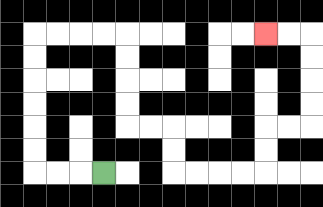{'start': '[4, 7]', 'end': '[11, 1]', 'path_directions': 'L,L,L,U,U,U,U,U,U,R,R,R,R,D,D,D,D,R,R,D,D,R,R,R,R,U,U,R,R,U,U,U,U,L,L', 'path_coordinates': '[[4, 7], [3, 7], [2, 7], [1, 7], [1, 6], [1, 5], [1, 4], [1, 3], [1, 2], [1, 1], [2, 1], [3, 1], [4, 1], [5, 1], [5, 2], [5, 3], [5, 4], [5, 5], [6, 5], [7, 5], [7, 6], [7, 7], [8, 7], [9, 7], [10, 7], [11, 7], [11, 6], [11, 5], [12, 5], [13, 5], [13, 4], [13, 3], [13, 2], [13, 1], [12, 1], [11, 1]]'}